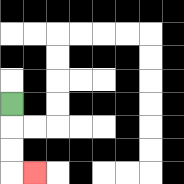{'start': '[0, 4]', 'end': '[1, 7]', 'path_directions': 'D,D,D,R', 'path_coordinates': '[[0, 4], [0, 5], [0, 6], [0, 7], [1, 7]]'}